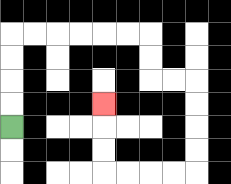{'start': '[0, 5]', 'end': '[4, 4]', 'path_directions': 'U,U,U,U,R,R,R,R,R,R,D,D,R,R,D,D,D,D,L,L,L,L,U,U,U', 'path_coordinates': '[[0, 5], [0, 4], [0, 3], [0, 2], [0, 1], [1, 1], [2, 1], [3, 1], [4, 1], [5, 1], [6, 1], [6, 2], [6, 3], [7, 3], [8, 3], [8, 4], [8, 5], [8, 6], [8, 7], [7, 7], [6, 7], [5, 7], [4, 7], [4, 6], [4, 5], [4, 4]]'}